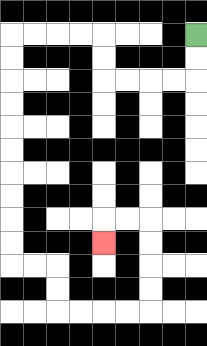{'start': '[8, 1]', 'end': '[4, 10]', 'path_directions': 'D,D,L,L,L,L,U,U,L,L,L,L,D,D,D,D,D,D,D,D,D,D,R,R,D,D,R,R,R,R,U,U,U,U,L,L,D', 'path_coordinates': '[[8, 1], [8, 2], [8, 3], [7, 3], [6, 3], [5, 3], [4, 3], [4, 2], [4, 1], [3, 1], [2, 1], [1, 1], [0, 1], [0, 2], [0, 3], [0, 4], [0, 5], [0, 6], [0, 7], [0, 8], [0, 9], [0, 10], [0, 11], [1, 11], [2, 11], [2, 12], [2, 13], [3, 13], [4, 13], [5, 13], [6, 13], [6, 12], [6, 11], [6, 10], [6, 9], [5, 9], [4, 9], [4, 10]]'}